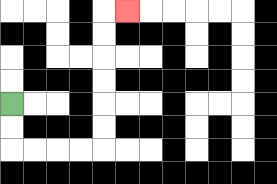{'start': '[0, 4]', 'end': '[5, 0]', 'path_directions': 'D,D,R,R,R,R,U,U,U,U,U,U,R', 'path_coordinates': '[[0, 4], [0, 5], [0, 6], [1, 6], [2, 6], [3, 6], [4, 6], [4, 5], [4, 4], [4, 3], [4, 2], [4, 1], [4, 0], [5, 0]]'}